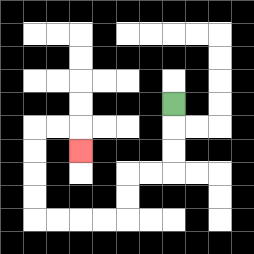{'start': '[7, 4]', 'end': '[3, 6]', 'path_directions': 'D,D,D,L,L,D,D,L,L,L,L,U,U,U,U,R,R,D', 'path_coordinates': '[[7, 4], [7, 5], [7, 6], [7, 7], [6, 7], [5, 7], [5, 8], [5, 9], [4, 9], [3, 9], [2, 9], [1, 9], [1, 8], [1, 7], [1, 6], [1, 5], [2, 5], [3, 5], [3, 6]]'}